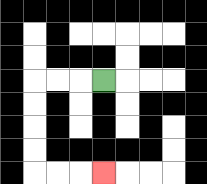{'start': '[4, 3]', 'end': '[4, 7]', 'path_directions': 'L,L,L,D,D,D,D,R,R,R', 'path_coordinates': '[[4, 3], [3, 3], [2, 3], [1, 3], [1, 4], [1, 5], [1, 6], [1, 7], [2, 7], [3, 7], [4, 7]]'}